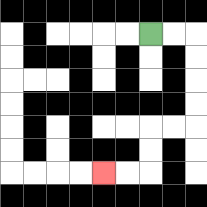{'start': '[6, 1]', 'end': '[4, 7]', 'path_directions': 'R,R,D,D,D,D,L,L,D,D,L,L', 'path_coordinates': '[[6, 1], [7, 1], [8, 1], [8, 2], [8, 3], [8, 4], [8, 5], [7, 5], [6, 5], [6, 6], [6, 7], [5, 7], [4, 7]]'}